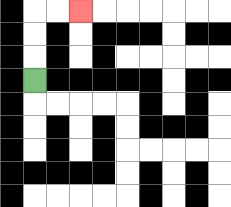{'start': '[1, 3]', 'end': '[3, 0]', 'path_directions': 'U,U,U,R,R', 'path_coordinates': '[[1, 3], [1, 2], [1, 1], [1, 0], [2, 0], [3, 0]]'}